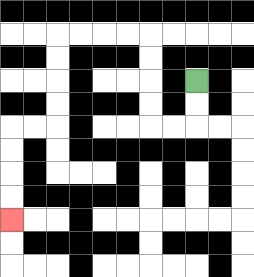{'start': '[8, 3]', 'end': '[0, 9]', 'path_directions': 'D,D,L,L,U,U,U,U,L,L,L,L,D,D,D,D,L,L,D,D,D,D', 'path_coordinates': '[[8, 3], [8, 4], [8, 5], [7, 5], [6, 5], [6, 4], [6, 3], [6, 2], [6, 1], [5, 1], [4, 1], [3, 1], [2, 1], [2, 2], [2, 3], [2, 4], [2, 5], [1, 5], [0, 5], [0, 6], [0, 7], [0, 8], [0, 9]]'}